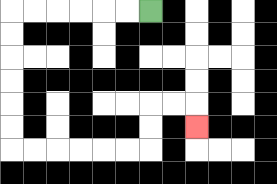{'start': '[6, 0]', 'end': '[8, 5]', 'path_directions': 'L,L,L,L,L,L,D,D,D,D,D,D,R,R,R,R,R,R,U,U,R,R,D', 'path_coordinates': '[[6, 0], [5, 0], [4, 0], [3, 0], [2, 0], [1, 0], [0, 0], [0, 1], [0, 2], [0, 3], [0, 4], [0, 5], [0, 6], [1, 6], [2, 6], [3, 6], [4, 6], [5, 6], [6, 6], [6, 5], [6, 4], [7, 4], [8, 4], [8, 5]]'}